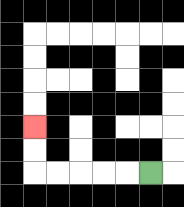{'start': '[6, 7]', 'end': '[1, 5]', 'path_directions': 'L,L,L,L,L,U,U', 'path_coordinates': '[[6, 7], [5, 7], [4, 7], [3, 7], [2, 7], [1, 7], [1, 6], [1, 5]]'}